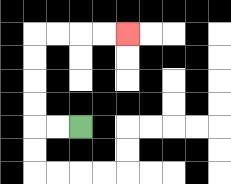{'start': '[3, 5]', 'end': '[5, 1]', 'path_directions': 'L,L,U,U,U,U,R,R,R,R', 'path_coordinates': '[[3, 5], [2, 5], [1, 5], [1, 4], [1, 3], [1, 2], [1, 1], [2, 1], [3, 1], [4, 1], [5, 1]]'}